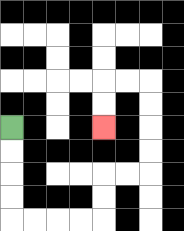{'start': '[0, 5]', 'end': '[4, 5]', 'path_directions': 'D,D,D,D,R,R,R,R,U,U,R,R,U,U,U,U,L,L,D,D', 'path_coordinates': '[[0, 5], [0, 6], [0, 7], [0, 8], [0, 9], [1, 9], [2, 9], [3, 9], [4, 9], [4, 8], [4, 7], [5, 7], [6, 7], [6, 6], [6, 5], [6, 4], [6, 3], [5, 3], [4, 3], [4, 4], [4, 5]]'}